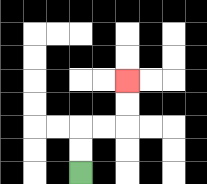{'start': '[3, 7]', 'end': '[5, 3]', 'path_directions': 'U,U,R,R,U,U', 'path_coordinates': '[[3, 7], [3, 6], [3, 5], [4, 5], [5, 5], [5, 4], [5, 3]]'}